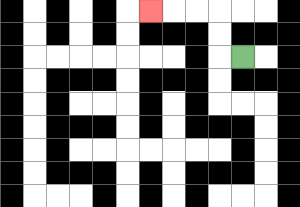{'start': '[10, 2]', 'end': '[6, 0]', 'path_directions': 'L,U,U,L,L,L', 'path_coordinates': '[[10, 2], [9, 2], [9, 1], [9, 0], [8, 0], [7, 0], [6, 0]]'}